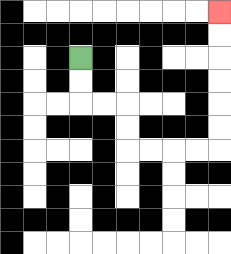{'start': '[3, 2]', 'end': '[9, 0]', 'path_directions': 'D,D,R,R,D,D,R,R,R,R,U,U,U,U,U,U', 'path_coordinates': '[[3, 2], [3, 3], [3, 4], [4, 4], [5, 4], [5, 5], [5, 6], [6, 6], [7, 6], [8, 6], [9, 6], [9, 5], [9, 4], [9, 3], [9, 2], [9, 1], [9, 0]]'}